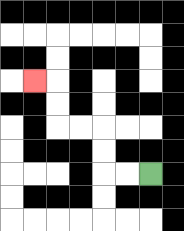{'start': '[6, 7]', 'end': '[1, 3]', 'path_directions': 'L,L,U,U,L,L,U,U,L', 'path_coordinates': '[[6, 7], [5, 7], [4, 7], [4, 6], [4, 5], [3, 5], [2, 5], [2, 4], [2, 3], [1, 3]]'}